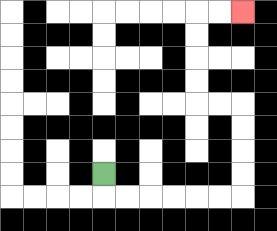{'start': '[4, 7]', 'end': '[10, 0]', 'path_directions': 'D,R,R,R,R,R,R,U,U,U,U,L,L,U,U,U,U,R,R', 'path_coordinates': '[[4, 7], [4, 8], [5, 8], [6, 8], [7, 8], [8, 8], [9, 8], [10, 8], [10, 7], [10, 6], [10, 5], [10, 4], [9, 4], [8, 4], [8, 3], [8, 2], [8, 1], [8, 0], [9, 0], [10, 0]]'}